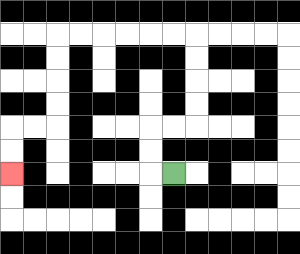{'start': '[7, 7]', 'end': '[0, 7]', 'path_directions': 'L,U,U,R,R,U,U,U,U,L,L,L,L,L,L,D,D,D,D,L,L,D,D', 'path_coordinates': '[[7, 7], [6, 7], [6, 6], [6, 5], [7, 5], [8, 5], [8, 4], [8, 3], [8, 2], [8, 1], [7, 1], [6, 1], [5, 1], [4, 1], [3, 1], [2, 1], [2, 2], [2, 3], [2, 4], [2, 5], [1, 5], [0, 5], [0, 6], [0, 7]]'}